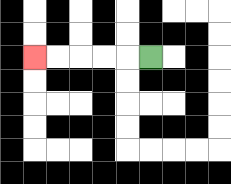{'start': '[6, 2]', 'end': '[1, 2]', 'path_directions': 'L,L,L,L,L', 'path_coordinates': '[[6, 2], [5, 2], [4, 2], [3, 2], [2, 2], [1, 2]]'}